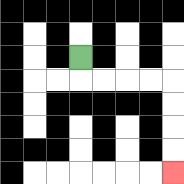{'start': '[3, 2]', 'end': '[7, 7]', 'path_directions': 'D,R,R,R,R,D,D,D,D', 'path_coordinates': '[[3, 2], [3, 3], [4, 3], [5, 3], [6, 3], [7, 3], [7, 4], [7, 5], [7, 6], [7, 7]]'}